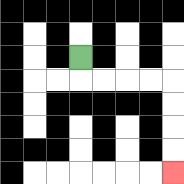{'start': '[3, 2]', 'end': '[7, 7]', 'path_directions': 'D,R,R,R,R,D,D,D,D', 'path_coordinates': '[[3, 2], [3, 3], [4, 3], [5, 3], [6, 3], [7, 3], [7, 4], [7, 5], [7, 6], [7, 7]]'}